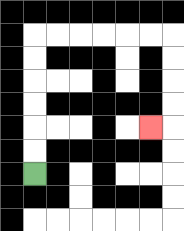{'start': '[1, 7]', 'end': '[6, 5]', 'path_directions': 'U,U,U,U,U,U,R,R,R,R,R,R,D,D,D,D,L', 'path_coordinates': '[[1, 7], [1, 6], [1, 5], [1, 4], [1, 3], [1, 2], [1, 1], [2, 1], [3, 1], [4, 1], [5, 1], [6, 1], [7, 1], [7, 2], [7, 3], [7, 4], [7, 5], [6, 5]]'}